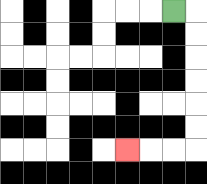{'start': '[7, 0]', 'end': '[5, 6]', 'path_directions': 'R,D,D,D,D,D,D,L,L,L', 'path_coordinates': '[[7, 0], [8, 0], [8, 1], [8, 2], [8, 3], [8, 4], [8, 5], [8, 6], [7, 6], [6, 6], [5, 6]]'}